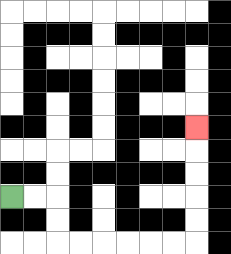{'start': '[0, 8]', 'end': '[8, 5]', 'path_directions': 'R,R,D,D,R,R,R,R,R,R,U,U,U,U,U', 'path_coordinates': '[[0, 8], [1, 8], [2, 8], [2, 9], [2, 10], [3, 10], [4, 10], [5, 10], [6, 10], [7, 10], [8, 10], [8, 9], [8, 8], [8, 7], [8, 6], [8, 5]]'}